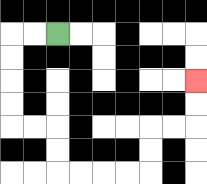{'start': '[2, 1]', 'end': '[8, 3]', 'path_directions': 'L,L,D,D,D,D,R,R,D,D,R,R,R,R,U,U,R,R,U,U', 'path_coordinates': '[[2, 1], [1, 1], [0, 1], [0, 2], [0, 3], [0, 4], [0, 5], [1, 5], [2, 5], [2, 6], [2, 7], [3, 7], [4, 7], [5, 7], [6, 7], [6, 6], [6, 5], [7, 5], [8, 5], [8, 4], [8, 3]]'}